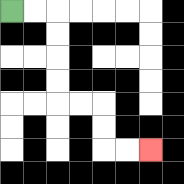{'start': '[0, 0]', 'end': '[6, 6]', 'path_directions': 'R,R,D,D,D,D,R,R,D,D,R,R', 'path_coordinates': '[[0, 0], [1, 0], [2, 0], [2, 1], [2, 2], [2, 3], [2, 4], [3, 4], [4, 4], [4, 5], [4, 6], [5, 6], [6, 6]]'}